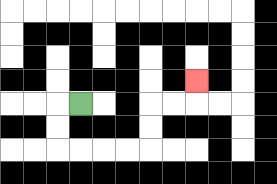{'start': '[3, 4]', 'end': '[8, 3]', 'path_directions': 'L,D,D,R,R,R,R,U,U,R,R,U', 'path_coordinates': '[[3, 4], [2, 4], [2, 5], [2, 6], [3, 6], [4, 6], [5, 6], [6, 6], [6, 5], [6, 4], [7, 4], [8, 4], [8, 3]]'}